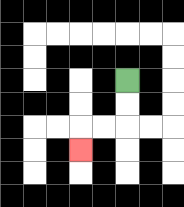{'start': '[5, 3]', 'end': '[3, 6]', 'path_directions': 'D,D,L,L,D', 'path_coordinates': '[[5, 3], [5, 4], [5, 5], [4, 5], [3, 5], [3, 6]]'}